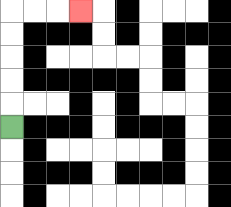{'start': '[0, 5]', 'end': '[3, 0]', 'path_directions': 'U,U,U,U,U,R,R,R', 'path_coordinates': '[[0, 5], [0, 4], [0, 3], [0, 2], [0, 1], [0, 0], [1, 0], [2, 0], [3, 0]]'}